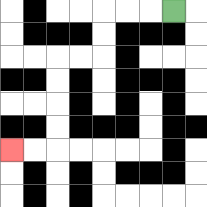{'start': '[7, 0]', 'end': '[0, 6]', 'path_directions': 'L,L,L,D,D,L,L,D,D,D,D,L,L', 'path_coordinates': '[[7, 0], [6, 0], [5, 0], [4, 0], [4, 1], [4, 2], [3, 2], [2, 2], [2, 3], [2, 4], [2, 5], [2, 6], [1, 6], [0, 6]]'}